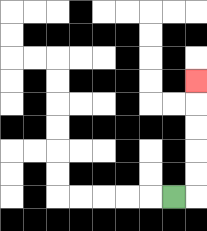{'start': '[7, 8]', 'end': '[8, 3]', 'path_directions': 'R,U,U,U,U,U', 'path_coordinates': '[[7, 8], [8, 8], [8, 7], [8, 6], [8, 5], [8, 4], [8, 3]]'}